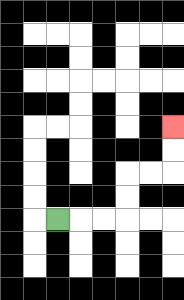{'start': '[2, 9]', 'end': '[7, 5]', 'path_directions': 'R,R,R,U,U,R,R,U,U', 'path_coordinates': '[[2, 9], [3, 9], [4, 9], [5, 9], [5, 8], [5, 7], [6, 7], [7, 7], [7, 6], [7, 5]]'}